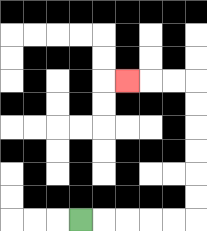{'start': '[3, 9]', 'end': '[5, 3]', 'path_directions': 'R,R,R,R,R,U,U,U,U,U,U,L,L,L', 'path_coordinates': '[[3, 9], [4, 9], [5, 9], [6, 9], [7, 9], [8, 9], [8, 8], [8, 7], [8, 6], [8, 5], [8, 4], [8, 3], [7, 3], [6, 3], [5, 3]]'}